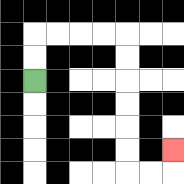{'start': '[1, 3]', 'end': '[7, 6]', 'path_directions': 'U,U,R,R,R,R,D,D,D,D,D,D,R,R,U', 'path_coordinates': '[[1, 3], [1, 2], [1, 1], [2, 1], [3, 1], [4, 1], [5, 1], [5, 2], [5, 3], [5, 4], [5, 5], [5, 6], [5, 7], [6, 7], [7, 7], [7, 6]]'}